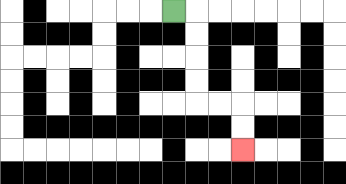{'start': '[7, 0]', 'end': '[10, 6]', 'path_directions': 'R,D,D,D,D,R,R,D,D', 'path_coordinates': '[[7, 0], [8, 0], [8, 1], [8, 2], [8, 3], [8, 4], [9, 4], [10, 4], [10, 5], [10, 6]]'}